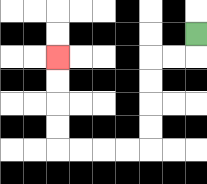{'start': '[8, 1]', 'end': '[2, 2]', 'path_directions': 'D,L,L,D,D,D,D,L,L,L,L,U,U,U,U', 'path_coordinates': '[[8, 1], [8, 2], [7, 2], [6, 2], [6, 3], [6, 4], [6, 5], [6, 6], [5, 6], [4, 6], [3, 6], [2, 6], [2, 5], [2, 4], [2, 3], [2, 2]]'}